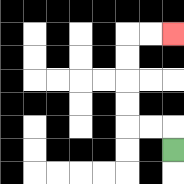{'start': '[7, 6]', 'end': '[7, 1]', 'path_directions': 'U,L,L,U,U,U,U,R,R', 'path_coordinates': '[[7, 6], [7, 5], [6, 5], [5, 5], [5, 4], [5, 3], [5, 2], [5, 1], [6, 1], [7, 1]]'}